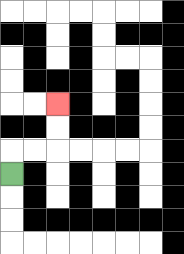{'start': '[0, 7]', 'end': '[2, 4]', 'path_directions': 'U,R,R,U,U', 'path_coordinates': '[[0, 7], [0, 6], [1, 6], [2, 6], [2, 5], [2, 4]]'}